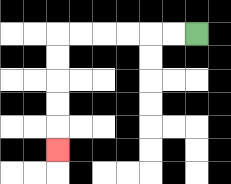{'start': '[8, 1]', 'end': '[2, 6]', 'path_directions': 'L,L,L,L,L,L,D,D,D,D,D', 'path_coordinates': '[[8, 1], [7, 1], [6, 1], [5, 1], [4, 1], [3, 1], [2, 1], [2, 2], [2, 3], [2, 4], [2, 5], [2, 6]]'}